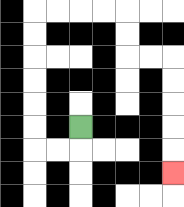{'start': '[3, 5]', 'end': '[7, 7]', 'path_directions': 'D,L,L,U,U,U,U,U,U,R,R,R,R,D,D,R,R,D,D,D,D,D', 'path_coordinates': '[[3, 5], [3, 6], [2, 6], [1, 6], [1, 5], [1, 4], [1, 3], [1, 2], [1, 1], [1, 0], [2, 0], [3, 0], [4, 0], [5, 0], [5, 1], [5, 2], [6, 2], [7, 2], [7, 3], [7, 4], [7, 5], [7, 6], [7, 7]]'}